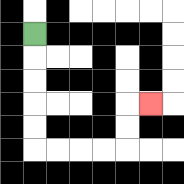{'start': '[1, 1]', 'end': '[6, 4]', 'path_directions': 'D,D,D,D,D,R,R,R,R,U,U,R', 'path_coordinates': '[[1, 1], [1, 2], [1, 3], [1, 4], [1, 5], [1, 6], [2, 6], [3, 6], [4, 6], [5, 6], [5, 5], [5, 4], [6, 4]]'}